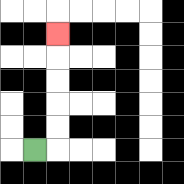{'start': '[1, 6]', 'end': '[2, 1]', 'path_directions': 'R,U,U,U,U,U', 'path_coordinates': '[[1, 6], [2, 6], [2, 5], [2, 4], [2, 3], [2, 2], [2, 1]]'}